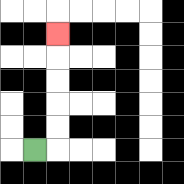{'start': '[1, 6]', 'end': '[2, 1]', 'path_directions': 'R,U,U,U,U,U', 'path_coordinates': '[[1, 6], [2, 6], [2, 5], [2, 4], [2, 3], [2, 2], [2, 1]]'}